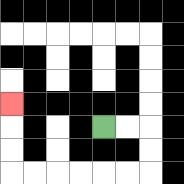{'start': '[4, 5]', 'end': '[0, 4]', 'path_directions': 'R,R,D,D,L,L,L,L,L,L,U,U,U', 'path_coordinates': '[[4, 5], [5, 5], [6, 5], [6, 6], [6, 7], [5, 7], [4, 7], [3, 7], [2, 7], [1, 7], [0, 7], [0, 6], [0, 5], [0, 4]]'}